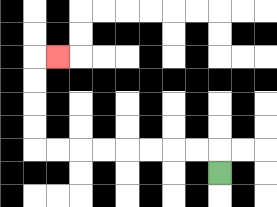{'start': '[9, 7]', 'end': '[2, 2]', 'path_directions': 'U,L,L,L,L,L,L,L,L,U,U,U,U,R', 'path_coordinates': '[[9, 7], [9, 6], [8, 6], [7, 6], [6, 6], [5, 6], [4, 6], [3, 6], [2, 6], [1, 6], [1, 5], [1, 4], [1, 3], [1, 2], [2, 2]]'}